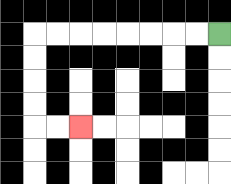{'start': '[9, 1]', 'end': '[3, 5]', 'path_directions': 'L,L,L,L,L,L,L,L,D,D,D,D,R,R', 'path_coordinates': '[[9, 1], [8, 1], [7, 1], [6, 1], [5, 1], [4, 1], [3, 1], [2, 1], [1, 1], [1, 2], [1, 3], [1, 4], [1, 5], [2, 5], [3, 5]]'}